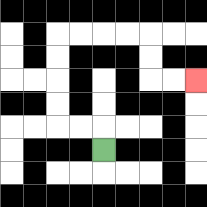{'start': '[4, 6]', 'end': '[8, 3]', 'path_directions': 'U,L,L,U,U,U,U,R,R,R,R,D,D,R,R', 'path_coordinates': '[[4, 6], [4, 5], [3, 5], [2, 5], [2, 4], [2, 3], [2, 2], [2, 1], [3, 1], [4, 1], [5, 1], [6, 1], [6, 2], [6, 3], [7, 3], [8, 3]]'}